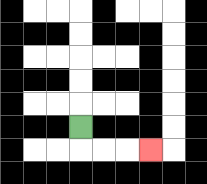{'start': '[3, 5]', 'end': '[6, 6]', 'path_directions': 'D,R,R,R', 'path_coordinates': '[[3, 5], [3, 6], [4, 6], [5, 6], [6, 6]]'}